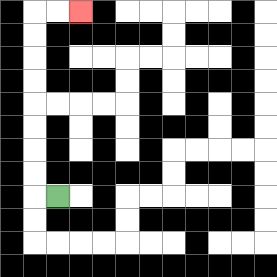{'start': '[2, 8]', 'end': '[3, 0]', 'path_directions': 'L,U,U,U,U,U,U,U,U,R,R', 'path_coordinates': '[[2, 8], [1, 8], [1, 7], [1, 6], [1, 5], [1, 4], [1, 3], [1, 2], [1, 1], [1, 0], [2, 0], [3, 0]]'}